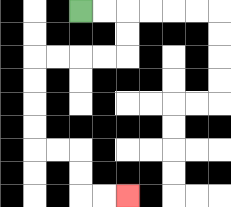{'start': '[3, 0]', 'end': '[5, 8]', 'path_directions': 'R,R,D,D,L,L,L,L,D,D,D,D,R,R,D,D,R,R', 'path_coordinates': '[[3, 0], [4, 0], [5, 0], [5, 1], [5, 2], [4, 2], [3, 2], [2, 2], [1, 2], [1, 3], [1, 4], [1, 5], [1, 6], [2, 6], [3, 6], [3, 7], [3, 8], [4, 8], [5, 8]]'}